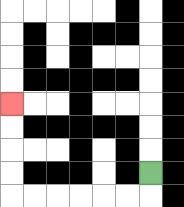{'start': '[6, 7]', 'end': '[0, 4]', 'path_directions': 'D,L,L,L,L,L,L,U,U,U,U', 'path_coordinates': '[[6, 7], [6, 8], [5, 8], [4, 8], [3, 8], [2, 8], [1, 8], [0, 8], [0, 7], [0, 6], [0, 5], [0, 4]]'}